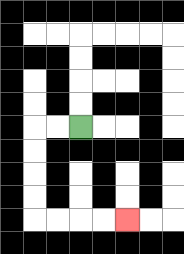{'start': '[3, 5]', 'end': '[5, 9]', 'path_directions': 'L,L,D,D,D,D,R,R,R,R', 'path_coordinates': '[[3, 5], [2, 5], [1, 5], [1, 6], [1, 7], [1, 8], [1, 9], [2, 9], [3, 9], [4, 9], [5, 9]]'}